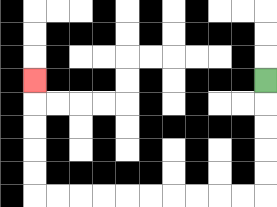{'start': '[11, 3]', 'end': '[1, 3]', 'path_directions': 'D,D,D,D,D,L,L,L,L,L,L,L,L,L,L,U,U,U,U,U', 'path_coordinates': '[[11, 3], [11, 4], [11, 5], [11, 6], [11, 7], [11, 8], [10, 8], [9, 8], [8, 8], [7, 8], [6, 8], [5, 8], [4, 8], [3, 8], [2, 8], [1, 8], [1, 7], [1, 6], [1, 5], [1, 4], [1, 3]]'}